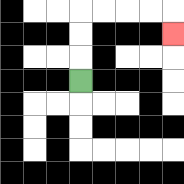{'start': '[3, 3]', 'end': '[7, 1]', 'path_directions': 'U,U,U,R,R,R,R,D', 'path_coordinates': '[[3, 3], [3, 2], [3, 1], [3, 0], [4, 0], [5, 0], [6, 0], [7, 0], [7, 1]]'}